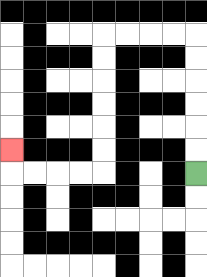{'start': '[8, 7]', 'end': '[0, 6]', 'path_directions': 'U,U,U,U,U,U,L,L,L,L,D,D,D,D,D,D,L,L,L,L,U', 'path_coordinates': '[[8, 7], [8, 6], [8, 5], [8, 4], [8, 3], [8, 2], [8, 1], [7, 1], [6, 1], [5, 1], [4, 1], [4, 2], [4, 3], [4, 4], [4, 5], [4, 6], [4, 7], [3, 7], [2, 7], [1, 7], [0, 7], [0, 6]]'}